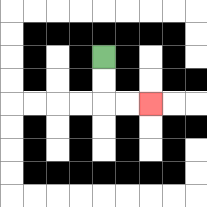{'start': '[4, 2]', 'end': '[6, 4]', 'path_directions': 'D,D,R,R', 'path_coordinates': '[[4, 2], [4, 3], [4, 4], [5, 4], [6, 4]]'}